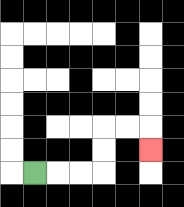{'start': '[1, 7]', 'end': '[6, 6]', 'path_directions': 'R,R,R,U,U,R,R,D', 'path_coordinates': '[[1, 7], [2, 7], [3, 7], [4, 7], [4, 6], [4, 5], [5, 5], [6, 5], [6, 6]]'}